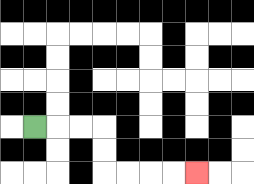{'start': '[1, 5]', 'end': '[8, 7]', 'path_directions': 'R,R,R,D,D,R,R,R,R', 'path_coordinates': '[[1, 5], [2, 5], [3, 5], [4, 5], [4, 6], [4, 7], [5, 7], [6, 7], [7, 7], [8, 7]]'}